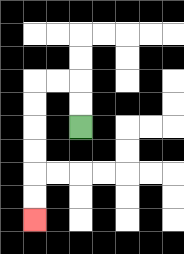{'start': '[3, 5]', 'end': '[1, 9]', 'path_directions': 'U,U,L,L,D,D,D,D,D,D', 'path_coordinates': '[[3, 5], [3, 4], [3, 3], [2, 3], [1, 3], [1, 4], [1, 5], [1, 6], [1, 7], [1, 8], [1, 9]]'}